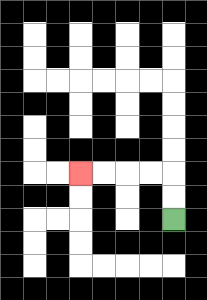{'start': '[7, 9]', 'end': '[3, 7]', 'path_directions': 'U,U,L,L,L,L', 'path_coordinates': '[[7, 9], [7, 8], [7, 7], [6, 7], [5, 7], [4, 7], [3, 7]]'}